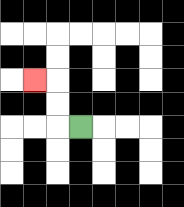{'start': '[3, 5]', 'end': '[1, 3]', 'path_directions': 'L,U,U,L', 'path_coordinates': '[[3, 5], [2, 5], [2, 4], [2, 3], [1, 3]]'}